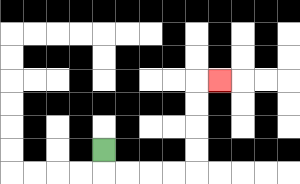{'start': '[4, 6]', 'end': '[9, 3]', 'path_directions': 'D,R,R,R,R,U,U,U,U,R', 'path_coordinates': '[[4, 6], [4, 7], [5, 7], [6, 7], [7, 7], [8, 7], [8, 6], [8, 5], [8, 4], [8, 3], [9, 3]]'}